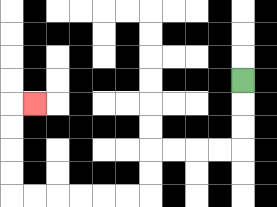{'start': '[10, 3]', 'end': '[1, 4]', 'path_directions': 'D,D,D,L,L,L,L,D,D,L,L,L,L,L,L,U,U,U,U,R', 'path_coordinates': '[[10, 3], [10, 4], [10, 5], [10, 6], [9, 6], [8, 6], [7, 6], [6, 6], [6, 7], [6, 8], [5, 8], [4, 8], [3, 8], [2, 8], [1, 8], [0, 8], [0, 7], [0, 6], [0, 5], [0, 4], [1, 4]]'}